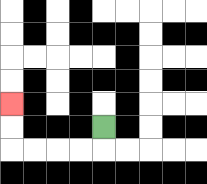{'start': '[4, 5]', 'end': '[0, 4]', 'path_directions': 'D,L,L,L,L,U,U', 'path_coordinates': '[[4, 5], [4, 6], [3, 6], [2, 6], [1, 6], [0, 6], [0, 5], [0, 4]]'}